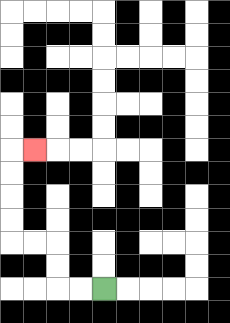{'start': '[4, 12]', 'end': '[1, 6]', 'path_directions': 'L,L,U,U,L,L,U,U,U,U,R', 'path_coordinates': '[[4, 12], [3, 12], [2, 12], [2, 11], [2, 10], [1, 10], [0, 10], [0, 9], [0, 8], [0, 7], [0, 6], [1, 6]]'}